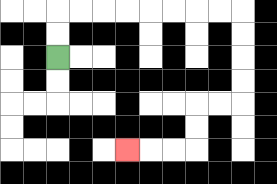{'start': '[2, 2]', 'end': '[5, 6]', 'path_directions': 'U,U,R,R,R,R,R,R,R,R,D,D,D,D,L,L,D,D,L,L,L', 'path_coordinates': '[[2, 2], [2, 1], [2, 0], [3, 0], [4, 0], [5, 0], [6, 0], [7, 0], [8, 0], [9, 0], [10, 0], [10, 1], [10, 2], [10, 3], [10, 4], [9, 4], [8, 4], [8, 5], [8, 6], [7, 6], [6, 6], [5, 6]]'}